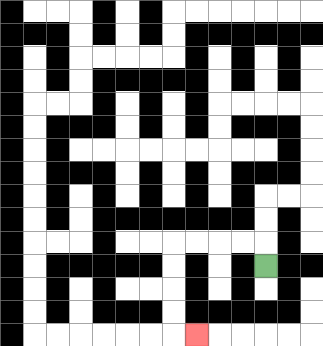{'start': '[11, 11]', 'end': '[8, 14]', 'path_directions': 'U,L,L,L,L,D,D,D,D,R', 'path_coordinates': '[[11, 11], [11, 10], [10, 10], [9, 10], [8, 10], [7, 10], [7, 11], [7, 12], [7, 13], [7, 14], [8, 14]]'}